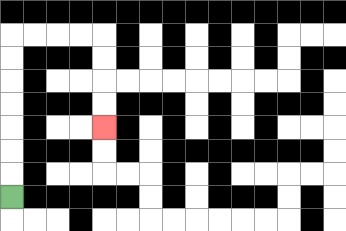{'start': '[0, 8]', 'end': '[4, 5]', 'path_directions': 'U,U,U,U,U,U,U,R,R,R,R,D,D,D,D', 'path_coordinates': '[[0, 8], [0, 7], [0, 6], [0, 5], [0, 4], [0, 3], [0, 2], [0, 1], [1, 1], [2, 1], [3, 1], [4, 1], [4, 2], [4, 3], [4, 4], [4, 5]]'}